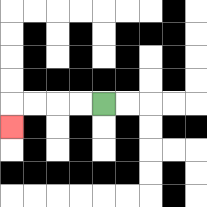{'start': '[4, 4]', 'end': '[0, 5]', 'path_directions': 'L,L,L,L,D', 'path_coordinates': '[[4, 4], [3, 4], [2, 4], [1, 4], [0, 4], [0, 5]]'}